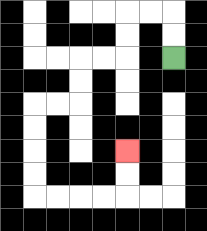{'start': '[7, 2]', 'end': '[5, 6]', 'path_directions': 'U,U,L,L,D,D,L,L,D,D,L,L,D,D,D,D,R,R,R,R,U,U', 'path_coordinates': '[[7, 2], [7, 1], [7, 0], [6, 0], [5, 0], [5, 1], [5, 2], [4, 2], [3, 2], [3, 3], [3, 4], [2, 4], [1, 4], [1, 5], [1, 6], [1, 7], [1, 8], [2, 8], [3, 8], [4, 8], [5, 8], [5, 7], [5, 6]]'}